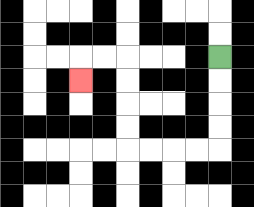{'start': '[9, 2]', 'end': '[3, 3]', 'path_directions': 'D,D,D,D,L,L,L,L,U,U,U,U,L,L,D', 'path_coordinates': '[[9, 2], [9, 3], [9, 4], [9, 5], [9, 6], [8, 6], [7, 6], [6, 6], [5, 6], [5, 5], [5, 4], [5, 3], [5, 2], [4, 2], [3, 2], [3, 3]]'}